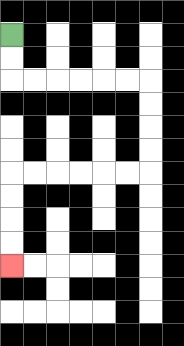{'start': '[0, 1]', 'end': '[0, 11]', 'path_directions': 'D,D,R,R,R,R,R,R,D,D,D,D,L,L,L,L,L,L,D,D,D,D', 'path_coordinates': '[[0, 1], [0, 2], [0, 3], [1, 3], [2, 3], [3, 3], [4, 3], [5, 3], [6, 3], [6, 4], [6, 5], [6, 6], [6, 7], [5, 7], [4, 7], [3, 7], [2, 7], [1, 7], [0, 7], [0, 8], [0, 9], [0, 10], [0, 11]]'}